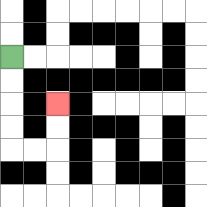{'start': '[0, 2]', 'end': '[2, 4]', 'path_directions': 'D,D,D,D,R,R,U,U', 'path_coordinates': '[[0, 2], [0, 3], [0, 4], [0, 5], [0, 6], [1, 6], [2, 6], [2, 5], [2, 4]]'}